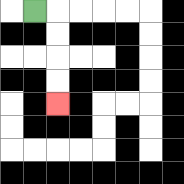{'start': '[1, 0]', 'end': '[2, 4]', 'path_directions': 'R,D,D,D,D', 'path_coordinates': '[[1, 0], [2, 0], [2, 1], [2, 2], [2, 3], [2, 4]]'}